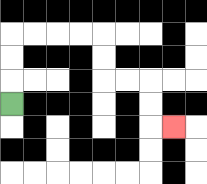{'start': '[0, 4]', 'end': '[7, 5]', 'path_directions': 'U,U,U,R,R,R,R,D,D,R,R,D,D,R', 'path_coordinates': '[[0, 4], [0, 3], [0, 2], [0, 1], [1, 1], [2, 1], [3, 1], [4, 1], [4, 2], [4, 3], [5, 3], [6, 3], [6, 4], [6, 5], [7, 5]]'}